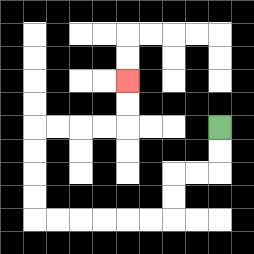{'start': '[9, 5]', 'end': '[5, 3]', 'path_directions': 'D,D,L,L,D,D,L,L,L,L,L,L,U,U,U,U,R,R,R,R,U,U', 'path_coordinates': '[[9, 5], [9, 6], [9, 7], [8, 7], [7, 7], [7, 8], [7, 9], [6, 9], [5, 9], [4, 9], [3, 9], [2, 9], [1, 9], [1, 8], [1, 7], [1, 6], [1, 5], [2, 5], [3, 5], [4, 5], [5, 5], [5, 4], [5, 3]]'}